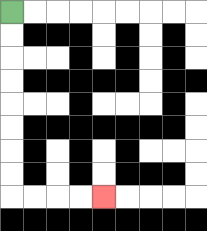{'start': '[0, 0]', 'end': '[4, 8]', 'path_directions': 'D,D,D,D,D,D,D,D,R,R,R,R', 'path_coordinates': '[[0, 0], [0, 1], [0, 2], [0, 3], [0, 4], [0, 5], [0, 6], [0, 7], [0, 8], [1, 8], [2, 8], [3, 8], [4, 8]]'}